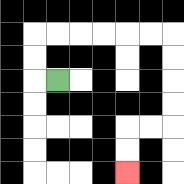{'start': '[2, 3]', 'end': '[5, 7]', 'path_directions': 'L,U,U,R,R,R,R,R,R,D,D,D,D,L,L,D,D', 'path_coordinates': '[[2, 3], [1, 3], [1, 2], [1, 1], [2, 1], [3, 1], [4, 1], [5, 1], [6, 1], [7, 1], [7, 2], [7, 3], [7, 4], [7, 5], [6, 5], [5, 5], [5, 6], [5, 7]]'}